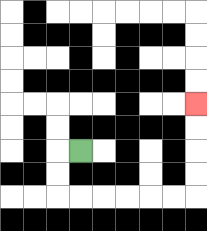{'start': '[3, 6]', 'end': '[8, 4]', 'path_directions': 'L,D,D,R,R,R,R,R,R,U,U,U,U', 'path_coordinates': '[[3, 6], [2, 6], [2, 7], [2, 8], [3, 8], [4, 8], [5, 8], [6, 8], [7, 8], [8, 8], [8, 7], [8, 6], [8, 5], [8, 4]]'}